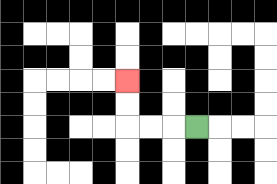{'start': '[8, 5]', 'end': '[5, 3]', 'path_directions': 'L,L,L,U,U', 'path_coordinates': '[[8, 5], [7, 5], [6, 5], [5, 5], [5, 4], [5, 3]]'}